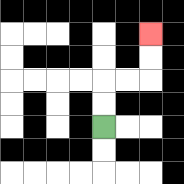{'start': '[4, 5]', 'end': '[6, 1]', 'path_directions': 'U,U,R,R,U,U', 'path_coordinates': '[[4, 5], [4, 4], [4, 3], [5, 3], [6, 3], [6, 2], [6, 1]]'}